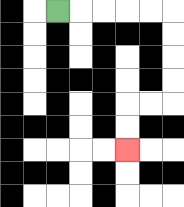{'start': '[2, 0]', 'end': '[5, 6]', 'path_directions': 'R,R,R,R,R,D,D,D,D,L,L,D,D', 'path_coordinates': '[[2, 0], [3, 0], [4, 0], [5, 0], [6, 0], [7, 0], [7, 1], [7, 2], [7, 3], [7, 4], [6, 4], [5, 4], [5, 5], [5, 6]]'}